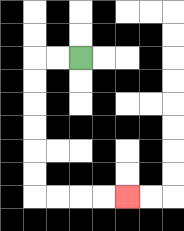{'start': '[3, 2]', 'end': '[5, 8]', 'path_directions': 'L,L,D,D,D,D,D,D,R,R,R,R', 'path_coordinates': '[[3, 2], [2, 2], [1, 2], [1, 3], [1, 4], [1, 5], [1, 6], [1, 7], [1, 8], [2, 8], [3, 8], [4, 8], [5, 8]]'}